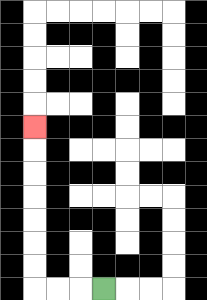{'start': '[4, 12]', 'end': '[1, 5]', 'path_directions': 'L,L,L,U,U,U,U,U,U,U', 'path_coordinates': '[[4, 12], [3, 12], [2, 12], [1, 12], [1, 11], [1, 10], [1, 9], [1, 8], [1, 7], [1, 6], [1, 5]]'}